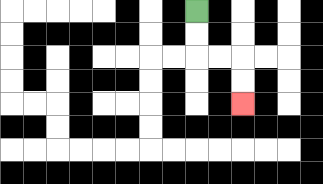{'start': '[8, 0]', 'end': '[10, 4]', 'path_directions': 'D,D,R,R,D,D', 'path_coordinates': '[[8, 0], [8, 1], [8, 2], [9, 2], [10, 2], [10, 3], [10, 4]]'}